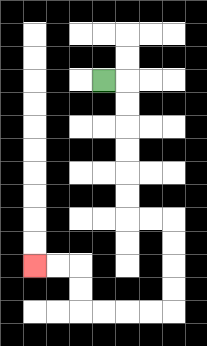{'start': '[4, 3]', 'end': '[1, 11]', 'path_directions': 'R,D,D,D,D,D,D,R,R,D,D,D,D,L,L,L,L,U,U,L,L', 'path_coordinates': '[[4, 3], [5, 3], [5, 4], [5, 5], [5, 6], [5, 7], [5, 8], [5, 9], [6, 9], [7, 9], [7, 10], [7, 11], [7, 12], [7, 13], [6, 13], [5, 13], [4, 13], [3, 13], [3, 12], [3, 11], [2, 11], [1, 11]]'}